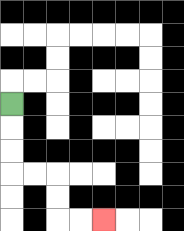{'start': '[0, 4]', 'end': '[4, 9]', 'path_directions': 'D,D,D,R,R,D,D,R,R', 'path_coordinates': '[[0, 4], [0, 5], [0, 6], [0, 7], [1, 7], [2, 7], [2, 8], [2, 9], [3, 9], [4, 9]]'}